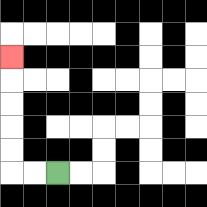{'start': '[2, 7]', 'end': '[0, 2]', 'path_directions': 'L,L,U,U,U,U,U', 'path_coordinates': '[[2, 7], [1, 7], [0, 7], [0, 6], [0, 5], [0, 4], [0, 3], [0, 2]]'}